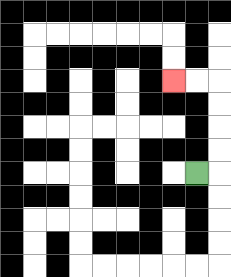{'start': '[8, 7]', 'end': '[7, 3]', 'path_directions': 'R,U,U,U,U,L,L', 'path_coordinates': '[[8, 7], [9, 7], [9, 6], [9, 5], [9, 4], [9, 3], [8, 3], [7, 3]]'}